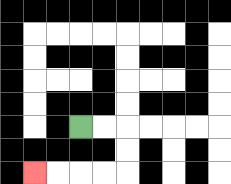{'start': '[3, 5]', 'end': '[1, 7]', 'path_directions': 'R,R,D,D,L,L,L,L', 'path_coordinates': '[[3, 5], [4, 5], [5, 5], [5, 6], [5, 7], [4, 7], [3, 7], [2, 7], [1, 7]]'}